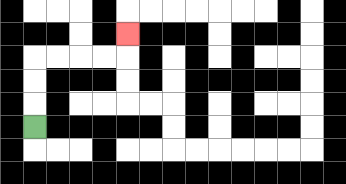{'start': '[1, 5]', 'end': '[5, 1]', 'path_directions': 'U,U,U,R,R,R,R,U', 'path_coordinates': '[[1, 5], [1, 4], [1, 3], [1, 2], [2, 2], [3, 2], [4, 2], [5, 2], [5, 1]]'}